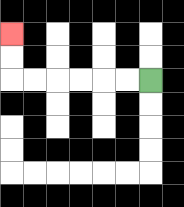{'start': '[6, 3]', 'end': '[0, 1]', 'path_directions': 'L,L,L,L,L,L,U,U', 'path_coordinates': '[[6, 3], [5, 3], [4, 3], [3, 3], [2, 3], [1, 3], [0, 3], [0, 2], [0, 1]]'}